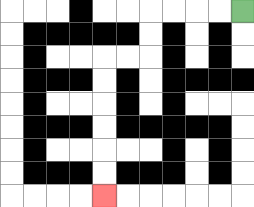{'start': '[10, 0]', 'end': '[4, 8]', 'path_directions': 'L,L,L,L,D,D,L,L,D,D,D,D,D,D', 'path_coordinates': '[[10, 0], [9, 0], [8, 0], [7, 0], [6, 0], [6, 1], [6, 2], [5, 2], [4, 2], [4, 3], [4, 4], [4, 5], [4, 6], [4, 7], [4, 8]]'}